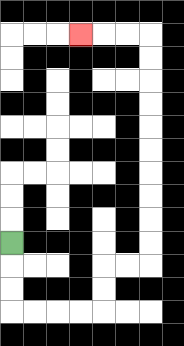{'start': '[0, 10]', 'end': '[3, 1]', 'path_directions': 'D,D,D,R,R,R,R,U,U,R,R,U,U,U,U,U,U,U,U,U,U,L,L,L', 'path_coordinates': '[[0, 10], [0, 11], [0, 12], [0, 13], [1, 13], [2, 13], [3, 13], [4, 13], [4, 12], [4, 11], [5, 11], [6, 11], [6, 10], [6, 9], [6, 8], [6, 7], [6, 6], [6, 5], [6, 4], [6, 3], [6, 2], [6, 1], [5, 1], [4, 1], [3, 1]]'}